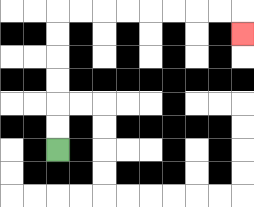{'start': '[2, 6]', 'end': '[10, 1]', 'path_directions': 'U,U,U,U,U,U,R,R,R,R,R,R,R,R,D', 'path_coordinates': '[[2, 6], [2, 5], [2, 4], [2, 3], [2, 2], [2, 1], [2, 0], [3, 0], [4, 0], [5, 0], [6, 0], [7, 0], [8, 0], [9, 0], [10, 0], [10, 1]]'}